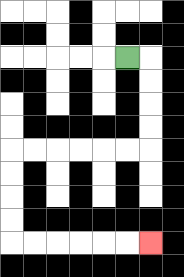{'start': '[5, 2]', 'end': '[6, 10]', 'path_directions': 'R,D,D,D,D,L,L,L,L,L,L,D,D,D,D,R,R,R,R,R,R', 'path_coordinates': '[[5, 2], [6, 2], [6, 3], [6, 4], [6, 5], [6, 6], [5, 6], [4, 6], [3, 6], [2, 6], [1, 6], [0, 6], [0, 7], [0, 8], [0, 9], [0, 10], [1, 10], [2, 10], [3, 10], [4, 10], [5, 10], [6, 10]]'}